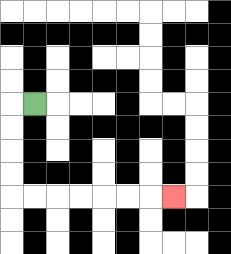{'start': '[1, 4]', 'end': '[7, 8]', 'path_directions': 'L,D,D,D,D,R,R,R,R,R,R,R', 'path_coordinates': '[[1, 4], [0, 4], [0, 5], [0, 6], [0, 7], [0, 8], [1, 8], [2, 8], [3, 8], [4, 8], [5, 8], [6, 8], [7, 8]]'}